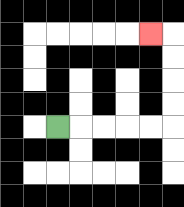{'start': '[2, 5]', 'end': '[6, 1]', 'path_directions': 'R,R,R,R,R,U,U,U,U,L', 'path_coordinates': '[[2, 5], [3, 5], [4, 5], [5, 5], [6, 5], [7, 5], [7, 4], [7, 3], [7, 2], [7, 1], [6, 1]]'}